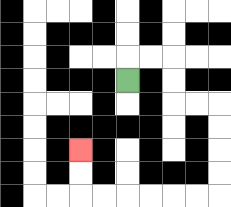{'start': '[5, 3]', 'end': '[3, 6]', 'path_directions': 'U,R,R,D,D,R,R,D,D,D,D,L,L,L,L,L,L,U,U', 'path_coordinates': '[[5, 3], [5, 2], [6, 2], [7, 2], [7, 3], [7, 4], [8, 4], [9, 4], [9, 5], [9, 6], [9, 7], [9, 8], [8, 8], [7, 8], [6, 8], [5, 8], [4, 8], [3, 8], [3, 7], [3, 6]]'}